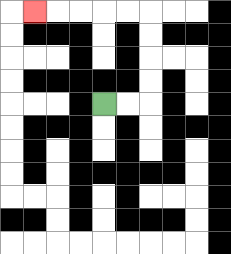{'start': '[4, 4]', 'end': '[1, 0]', 'path_directions': 'R,R,U,U,U,U,L,L,L,L,L', 'path_coordinates': '[[4, 4], [5, 4], [6, 4], [6, 3], [6, 2], [6, 1], [6, 0], [5, 0], [4, 0], [3, 0], [2, 0], [1, 0]]'}